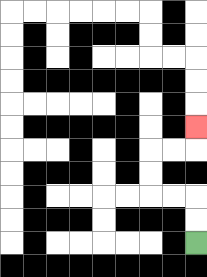{'start': '[8, 10]', 'end': '[8, 5]', 'path_directions': 'U,U,L,L,U,U,R,R,U', 'path_coordinates': '[[8, 10], [8, 9], [8, 8], [7, 8], [6, 8], [6, 7], [6, 6], [7, 6], [8, 6], [8, 5]]'}